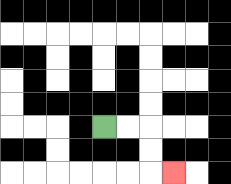{'start': '[4, 5]', 'end': '[7, 7]', 'path_directions': 'R,R,D,D,R', 'path_coordinates': '[[4, 5], [5, 5], [6, 5], [6, 6], [6, 7], [7, 7]]'}